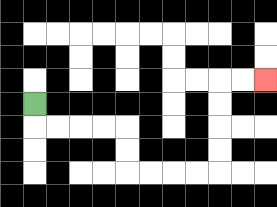{'start': '[1, 4]', 'end': '[11, 3]', 'path_directions': 'D,R,R,R,R,D,D,R,R,R,R,U,U,U,U,R,R', 'path_coordinates': '[[1, 4], [1, 5], [2, 5], [3, 5], [4, 5], [5, 5], [5, 6], [5, 7], [6, 7], [7, 7], [8, 7], [9, 7], [9, 6], [9, 5], [9, 4], [9, 3], [10, 3], [11, 3]]'}